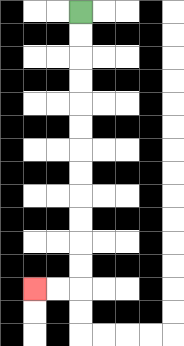{'start': '[3, 0]', 'end': '[1, 12]', 'path_directions': 'D,D,D,D,D,D,D,D,D,D,D,D,L,L', 'path_coordinates': '[[3, 0], [3, 1], [3, 2], [3, 3], [3, 4], [3, 5], [3, 6], [3, 7], [3, 8], [3, 9], [3, 10], [3, 11], [3, 12], [2, 12], [1, 12]]'}